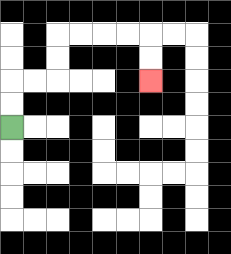{'start': '[0, 5]', 'end': '[6, 3]', 'path_directions': 'U,U,R,R,U,U,R,R,R,R,D,D', 'path_coordinates': '[[0, 5], [0, 4], [0, 3], [1, 3], [2, 3], [2, 2], [2, 1], [3, 1], [4, 1], [5, 1], [6, 1], [6, 2], [6, 3]]'}